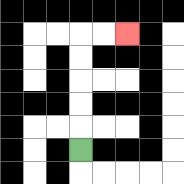{'start': '[3, 6]', 'end': '[5, 1]', 'path_directions': 'U,U,U,U,U,R,R', 'path_coordinates': '[[3, 6], [3, 5], [3, 4], [3, 3], [3, 2], [3, 1], [4, 1], [5, 1]]'}